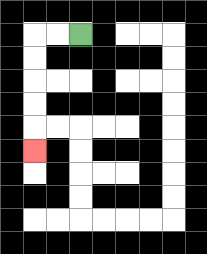{'start': '[3, 1]', 'end': '[1, 6]', 'path_directions': 'L,L,D,D,D,D,D', 'path_coordinates': '[[3, 1], [2, 1], [1, 1], [1, 2], [1, 3], [1, 4], [1, 5], [1, 6]]'}